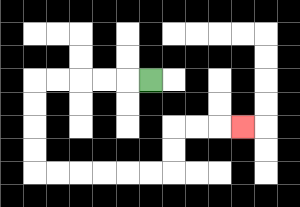{'start': '[6, 3]', 'end': '[10, 5]', 'path_directions': 'L,L,L,L,L,D,D,D,D,R,R,R,R,R,R,U,U,R,R,R', 'path_coordinates': '[[6, 3], [5, 3], [4, 3], [3, 3], [2, 3], [1, 3], [1, 4], [1, 5], [1, 6], [1, 7], [2, 7], [3, 7], [4, 7], [5, 7], [6, 7], [7, 7], [7, 6], [7, 5], [8, 5], [9, 5], [10, 5]]'}